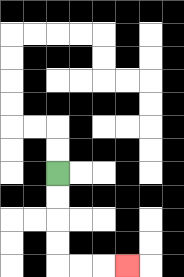{'start': '[2, 7]', 'end': '[5, 11]', 'path_directions': 'D,D,D,D,R,R,R', 'path_coordinates': '[[2, 7], [2, 8], [2, 9], [2, 10], [2, 11], [3, 11], [4, 11], [5, 11]]'}